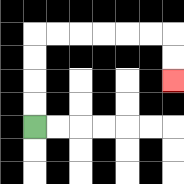{'start': '[1, 5]', 'end': '[7, 3]', 'path_directions': 'U,U,U,U,R,R,R,R,R,R,D,D', 'path_coordinates': '[[1, 5], [1, 4], [1, 3], [1, 2], [1, 1], [2, 1], [3, 1], [4, 1], [5, 1], [6, 1], [7, 1], [7, 2], [7, 3]]'}